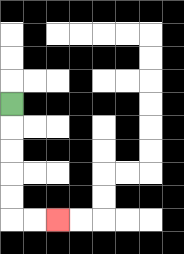{'start': '[0, 4]', 'end': '[2, 9]', 'path_directions': 'D,D,D,D,D,R,R', 'path_coordinates': '[[0, 4], [0, 5], [0, 6], [0, 7], [0, 8], [0, 9], [1, 9], [2, 9]]'}